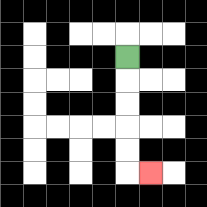{'start': '[5, 2]', 'end': '[6, 7]', 'path_directions': 'D,D,D,D,D,R', 'path_coordinates': '[[5, 2], [5, 3], [5, 4], [5, 5], [5, 6], [5, 7], [6, 7]]'}